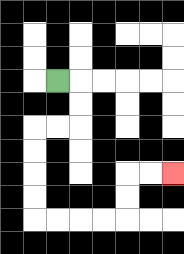{'start': '[2, 3]', 'end': '[7, 7]', 'path_directions': 'R,D,D,L,L,D,D,D,D,R,R,R,R,U,U,R,R', 'path_coordinates': '[[2, 3], [3, 3], [3, 4], [3, 5], [2, 5], [1, 5], [1, 6], [1, 7], [1, 8], [1, 9], [2, 9], [3, 9], [4, 9], [5, 9], [5, 8], [5, 7], [6, 7], [7, 7]]'}